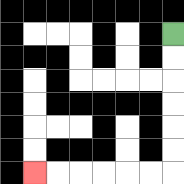{'start': '[7, 1]', 'end': '[1, 7]', 'path_directions': 'D,D,D,D,D,D,L,L,L,L,L,L', 'path_coordinates': '[[7, 1], [7, 2], [7, 3], [7, 4], [7, 5], [7, 6], [7, 7], [6, 7], [5, 7], [4, 7], [3, 7], [2, 7], [1, 7]]'}